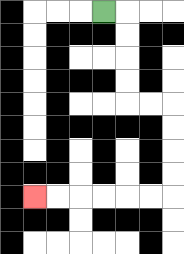{'start': '[4, 0]', 'end': '[1, 8]', 'path_directions': 'R,D,D,D,D,R,R,D,D,D,D,L,L,L,L,L,L', 'path_coordinates': '[[4, 0], [5, 0], [5, 1], [5, 2], [5, 3], [5, 4], [6, 4], [7, 4], [7, 5], [7, 6], [7, 7], [7, 8], [6, 8], [5, 8], [4, 8], [3, 8], [2, 8], [1, 8]]'}